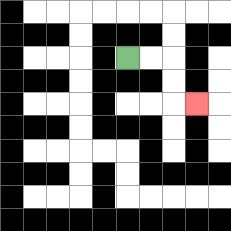{'start': '[5, 2]', 'end': '[8, 4]', 'path_directions': 'R,R,D,D,R', 'path_coordinates': '[[5, 2], [6, 2], [7, 2], [7, 3], [7, 4], [8, 4]]'}